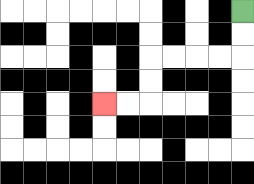{'start': '[10, 0]', 'end': '[4, 4]', 'path_directions': 'D,D,L,L,L,L,D,D,L,L', 'path_coordinates': '[[10, 0], [10, 1], [10, 2], [9, 2], [8, 2], [7, 2], [6, 2], [6, 3], [6, 4], [5, 4], [4, 4]]'}